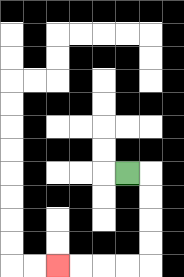{'start': '[5, 7]', 'end': '[2, 11]', 'path_directions': 'R,D,D,D,D,L,L,L,L', 'path_coordinates': '[[5, 7], [6, 7], [6, 8], [6, 9], [6, 10], [6, 11], [5, 11], [4, 11], [3, 11], [2, 11]]'}